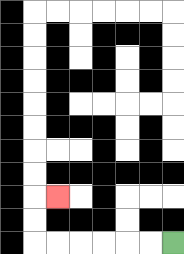{'start': '[7, 10]', 'end': '[2, 8]', 'path_directions': 'L,L,L,L,L,L,U,U,R', 'path_coordinates': '[[7, 10], [6, 10], [5, 10], [4, 10], [3, 10], [2, 10], [1, 10], [1, 9], [1, 8], [2, 8]]'}